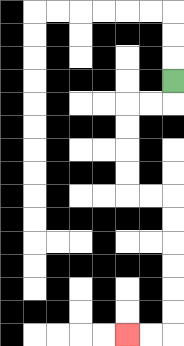{'start': '[7, 3]', 'end': '[5, 14]', 'path_directions': 'D,L,L,D,D,D,D,R,R,D,D,D,D,D,D,L,L', 'path_coordinates': '[[7, 3], [7, 4], [6, 4], [5, 4], [5, 5], [5, 6], [5, 7], [5, 8], [6, 8], [7, 8], [7, 9], [7, 10], [7, 11], [7, 12], [7, 13], [7, 14], [6, 14], [5, 14]]'}